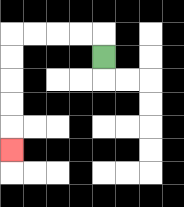{'start': '[4, 2]', 'end': '[0, 6]', 'path_directions': 'U,L,L,L,L,D,D,D,D,D', 'path_coordinates': '[[4, 2], [4, 1], [3, 1], [2, 1], [1, 1], [0, 1], [0, 2], [0, 3], [0, 4], [0, 5], [0, 6]]'}